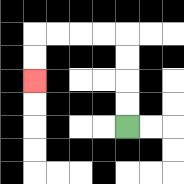{'start': '[5, 5]', 'end': '[1, 3]', 'path_directions': 'U,U,U,U,L,L,L,L,D,D', 'path_coordinates': '[[5, 5], [5, 4], [5, 3], [5, 2], [5, 1], [4, 1], [3, 1], [2, 1], [1, 1], [1, 2], [1, 3]]'}